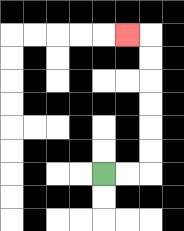{'start': '[4, 7]', 'end': '[5, 1]', 'path_directions': 'R,R,U,U,U,U,U,U,L', 'path_coordinates': '[[4, 7], [5, 7], [6, 7], [6, 6], [6, 5], [6, 4], [6, 3], [6, 2], [6, 1], [5, 1]]'}